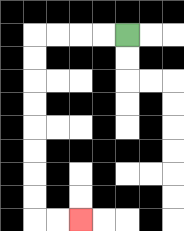{'start': '[5, 1]', 'end': '[3, 9]', 'path_directions': 'L,L,L,L,D,D,D,D,D,D,D,D,R,R', 'path_coordinates': '[[5, 1], [4, 1], [3, 1], [2, 1], [1, 1], [1, 2], [1, 3], [1, 4], [1, 5], [1, 6], [1, 7], [1, 8], [1, 9], [2, 9], [3, 9]]'}